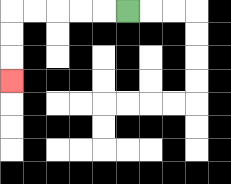{'start': '[5, 0]', 'end': '[0, 3]', 'path_directions': 'L,L,L,L,L,D,D,D', 'path_coordinates': '[[5, 0], [4, 0], [3, 0], [2, 0], [1, 0], [0, 0], [0, 1], [0, 2], [0, 3]]'}